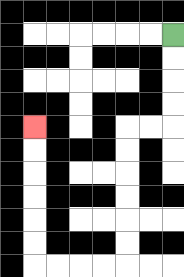{'start': '[7, 1]', 'end': '[1, 5]', 'path_directions': 'D,D,D,D,L,L,D,D,D,D,D,D,L,L,L,L,U,U,U,U,U,U', 'path_coordinates': '[[7, 1], [7, 2], [7, 3], [7, 4], [7, 5], [6, 5], [5, 5], [5, 6], [5, 7], [5, 8], [5, 9], [5, 10], [5, 11], [4, 11], [3, 11], [2, 11], [1, 11], [1, 10], [1, 9], [1, 8], [1, 7], [1, 6], [1, 5]]'}